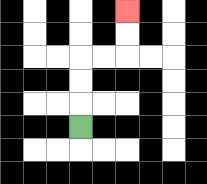{'start': '[3, 5]', 'end': '[5, 0]', 'path_directions': 'U,U,U,R,R,U,U', 'path_coordinates': '[[3, 5], [3, 4], [3, 3], [3, 2], [4, 2], [5, 2], [5, 1], [5, 0]]'}